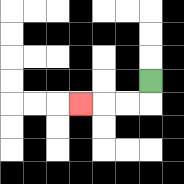{'start': '[6, 3]', 'end': '[3, 4]', 'path_directions': 'D,L,L,L', 'path_coordinates': '[[6, 3], [6, 4], [5, 4], [4, 4], [3, 4]]'}